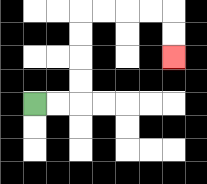{'start': '[1, 4]', 'end': '[7, 2]', 'path_directions': 'R,R,U,U,U,U,R,R,R,R,D,D', 'path_coordinates': '[[1, 4], [2, 4], [3, 4], [3, 3], [3, 2], [3, 1], [3, 0], [4, 0], [5, 0], [6, 0], [7, 0], [7, 1], [7, 2]]'}